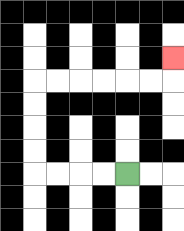{'start': '[5, 7]', 'end': '[7, 2]', 'path_directions': 'L,L,L,L,U,U,U,U,R,R,R,R,R,R,U', 'path_coordinates': '[[5, 7], [4, 7], [3, 7], [2, 7], [1, 7], [1, 6], [1, 5], [1, 4], [1, 3], [2, 3], [3, 3], [4, 3], [5, 3], [6, 3], [7, 3], [7, 2]]'}